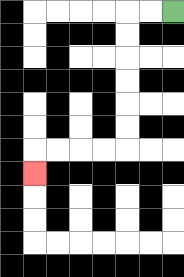{'start': '[7, 0]', 'end': '[1, 7]', 'path_directions': 'L,L,D,D,D,D,D,D,L,L,L,L,D', 'path_coordinates': '[[7, 0], [6, 0], [5, 0], [5, 1], [5, 2], [5, 3], [5, 4], [5, 5], [5, 6], [4, 6], [3, 6], [2, 6], [1, 6], [1, 7]]'}